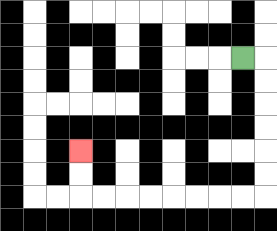{'start': '[10, 2]', 'end': '[3, 6]', 'path_directions': 'R,D,D,D,D,D,D,L,L,L,L,L,L,L,L,U,U', 'path_coordinates': '[[10, 2], [11, 2], [11, 3], [11, 4], [11, 5], [11, 6], [11, 7], [11, 8], [10, 8], [9, 8], [8, 8], [7, 8], [6, 8], [5, 8], [4, 8], [3, 8], [3, 7], [3, 6]]'}